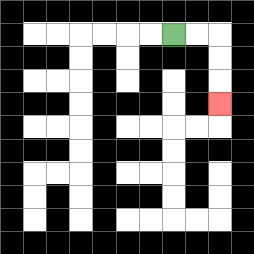{'start': '[7, 1]', 'end': '[9, 4]', 'path_directions': 'R,R,D,D,D', 'path_coordinates': '[[7, 1], [8, 1], [9, 1], [9, 2], [9, 3], [9, 4]]'}